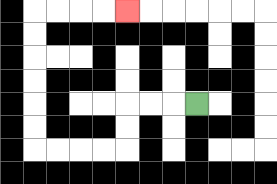{'start': '[8, 4]', 'end': '[5, 0]', 'path_directions': 'L,L,L,D,D,L,L,L,L,U,U,U,U,U,U,R,R,R,R', 'path_coordinates': '[[8, 4], [7, 4], [6, 4], [5, 4], [5, 5], [5, 6], [4, 6], [3, 6], [2, 6], [1, 6], [1, 5], [1, 4], [1, 3], [1, 2], [1, 1], [1, 0], [2, 0], [3, 0], [4, 0], [5, 0]]'}